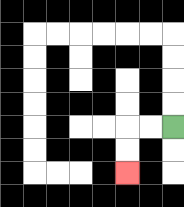{'start': '[7, 5]', 'end': '[5, 7]', 'path_directions': 'L,L,D,D', 'path_coordinates': '[[7, 5], [6, 5], [5, 5], [5, 6], [5, 7]]'}